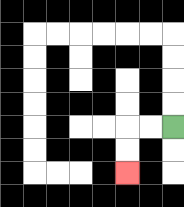{'start': '[7, 5]', 'end': '[5, 7]', 'path_directions': 'L,L,D,D', 'path_coordinates': '[[7, 5], [6, 5], [5, 5], [5, 6], [5, 7]]'}